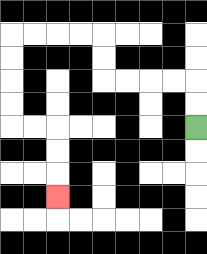{'start': '[8, 5]', 'end': '[2, 8]', 'path_directions': 'U,U,L,L,L,L,U,U,L,L,L,L,D,D,D,D,R,R,D,D,D', 'path_coordinates': '[[8, 5], [8, 4], [8, 3], [7, 3], [6, 3], [5, 3], [4, 3], [4, 2], [4, 1], [3, 1], [2, 1], [1, 1], [0, 1], [0, 2], [0, 3], [0, 4], [0, 5], [1, 5], [2, 5], [2, 6], [2, 7], [2, 8]]'}